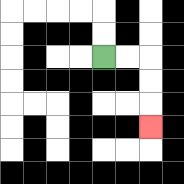{'start': '[4, 2]', 'end': '[6, 5]', 'path_directions': 'R,R,D,D,D', 'path_coordinates': '[[4, 2], [5, 2], [6, 2], [6, 3], [6, 4], [6, 5]]'}